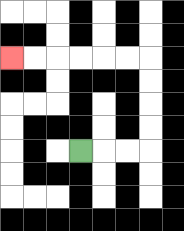{'start': '[3, 6]', 'end': '[0, 2]', 'path_directions': 'R,R,R,U,U,U,U,L,L,L,L,L,L', 'path_coordinates': '[[3, 6], [4, 6], [5, 6], [6, 6], [6, 5], [6, 4], [6, 3], [6, 2], [5, 2], [4, 2], [3, 2], [2, 2], [1, 2], [0, 2]]'}